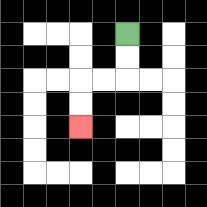{'start': '[5, 1]', 'end': '[3, 5]', 'path_directions': 'D,D,L,L,D,D', 'path_coordinates': '[[5, 1], [5, 2], [5, 3], [4, 3], [3, 3], [3, 4], [3, 5]]'}